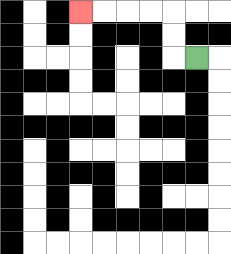{'start': '[8, 2]', 'end': '[3, 0]', 'path_directions': 'L,U,U,L,L,L,L', 'path_coordinates': '[[8, 2], [7, 2], [7, 1], [7, 0], [6, 0], [5, 0], [4, 0], [3, 0]]'}